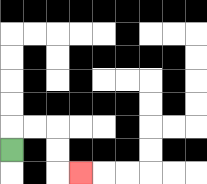{'start': '[0, 6]', 'end': '[3, 7]', 'path_directions': 'U,R,R,D,D,R', 'path_coordinates': '[[0, 6], [0, 5], [1, 5], [2, 5], [2, 6], [2, 7], [3, 7]]'}